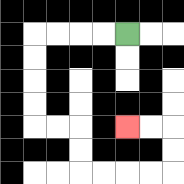{'start': '[5, 1]', 'end': '[5, 5]', 'path_directions': 'L,L,L,L,D,D,D,D,R,R,D,D,R,R,R,R,U,U,L,L', 'path_coordinates': '[[5, 1], [4, 1], [3, 1], [2, 1], [1, 1], [1, 2], [1, 3], [1, 4], [1, 5], [2, 5], [3, 5], [3, 6], [3, 7], [4, 7], [5, 7], [6, 7], [7, 7], [7, 6], [7, 5], [6, 5], [5, 5]]'}